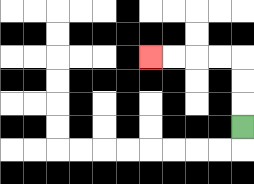{'start': '[10, 5]', 'end': '[6, 2]', 'path_directions': 'U,U,U,L,L,L,L', 'path_coordinates': '[[10, 5], [10, 4], [10, 3], [10, 2], [9, 2], [8, 2], [7, 2], [6, 2]]'}